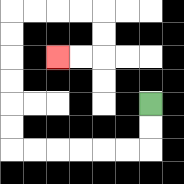{'start': '[6, 4]', 'end': '[2, 2]', 'path_directions': 'D,D,L,L,L,L,L,L,U,U,U,U,U,U,R,R,R,R,D,D,L,L', 'path_coordinates': '[[6, 4], [6, 5], [6, 6], [5, 6], [4, 6], [3, 6], [2, 6], [1, 6], [0, 6], [0, 5], [0, 4], [0, 3], [0, 2], [0, 1], [0, 0], [1, 0], [2, 0], [3, 0], [4, 0], [4, 1], [4, 2], [3, 2], [2, 2]]'}